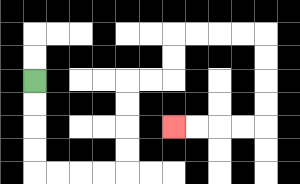{'start': '[1, 3]', 'end': '[7, 5]', 'path_directions': 'D,D,D,D,R,R,R,R,U,U,U,U,R,R,U,U,R,R,R,R,D,D,D,D,L,L,L,L', 'path_coordinates': '[[1, 3], [1, 4], [1, 5], [1, 6], [1, 7], [2, 7], [3, 7], [4, 7], [5, 7], [5, 6], [5, 5], [5, 4], [5, 3], [6, 3], [7, 3], [7, 2], [7, 1], [8, 1], [9, 1], [10, 1], [11, 1], [11, 2], [11, 3], [11, 4], [11, 5], [10, 5], [9, 5], [8, 5], [7, 5]]'}